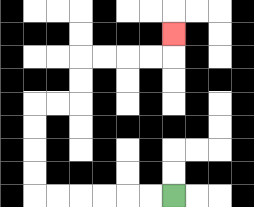{'start': '[7, 8]', 'end': '[7, 1]', 'path_directions': 'L,L,L,L,L,L,U,U,U,U,R,R,U,U,R,R,R,R,U', 'path_coordinates': '[[7, 8], [6, 8], [5, 8], [4, 8], [3, 8], [2, 8], [1, 8], [1, 7], [1, 6], [1, 5], [1, 4], [2, 4], [3, 4], [3, 3], [3, 2], [4, 2], [5, 2], [6, 2], [7, 2], [7, 1]]'}